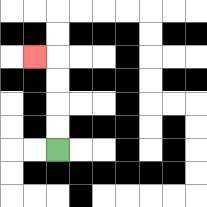{'start': '[2, 6]', 'end': '[1, 2]', 'path_directions': 'U,U,U,U,L', 'path_coordinates': '[[2, 6], [2, 5], [2, 4], [2, 3], [2, 2], [1, 2]]'}